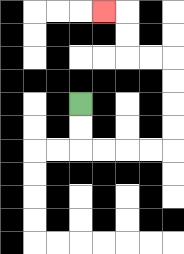{'start': '[3, 4]', 'end': '[4, 0]', 'path_directions': 'D,D,R,R,R,R,U,U,U,U,L,L,U,U,L', 'path_coordinates': '[[3, 4], [3, 5], [3, 6], [4, 6], [5, 6], [6, 6], [7, 6], [7, 5], [7, 4], [7, 3], [7, 2], [6, 2], [5, 2], [5, 1], [5, 0], [4, 0]]'}